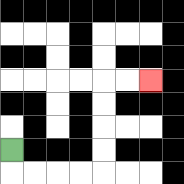{'start': '[0, 6]', 'end': '[6, 3]', 'path_directions': 'D,R,R,R,R,U,U,U,U,R,R', 'path_coordinates': '[[0, 6], [0, 7], [1, 7], [2, 7], [3, 7], [4, 7], [4, 6], [4, 5], [4, 4], [4, 3], [5, 3], [6, 3]]'}